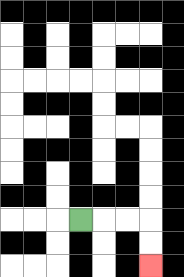{'start': '[3, 9]', 'end': '[6, 11]', 'path_directions': 'R,R,R,D,D', 'path_coordinates': '[[3, 9], [4, 9], [5, 9], [6, 9], [6, 10], [6, 11]]'}